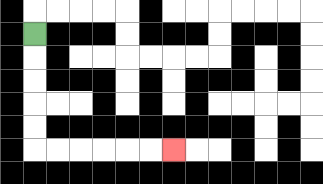{'start': '[1, 1]', 'end': '[7, 6]', 'path_directions': 'D,D,D,D,D,R,R,R,R,R,R', 'path_coordinates': '[[1, 1], [1, 2], [1, 3], [1, 4], [1, 5], [1, 6], [2, 6], [3, 6], [4, 6], [5, 6], [6, 6], [7, 6]]'}